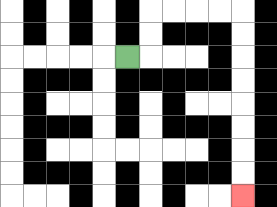{'start': '[5, 2]', 'end': '[10, 8]', 'path_directions': 'R,U,U,R,R,R,R,D,D,D,D,D,D,D,D', 'path_coordinates': '[[5, 2], [6, 2], [6, 1], [6, 0], [7, 0], [8, 0], [9, 0], [10, 0], [10, 1], [10, 2], [10, 3], [10, 4], [10, 5], [10, 6], [10, 7], [10, 8]]'}